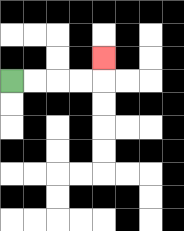{'start': '[0, 3]', 'end': '[4, 2]', 'path_directions': 'R,R,R,R,U', 'path_coordinates': '[[0, 3], [1, 3], [2, 3], [3, 3], [4, 3], [4, 2]]'}